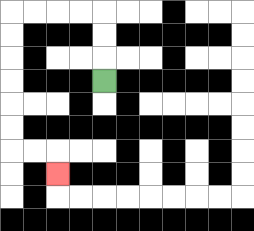{'start': '[4, 3]', 'end': '[2, 7]', 'path_directions': 'U,U,U,L,L,L,L,D,D,D,D,D,D,R,R,D', 'path_coordinates': '[[4, 3], [4, 2], [4, 1], [4, 0], [3, 0], [2, 0], [1, 0], [0, 0], [0, 1], [0, 2], [0, 3], [0, 4], [0, 5], [0, 6], [1, 6], [2, 6], [2, 7]]'}